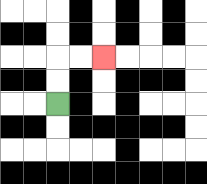{'start': '[2, 4]', 'end': '[4, 2]', 'path_directions': 'U,U,R,R', 'path_coordinates': '[[2, 4], [2, 3], [2, 2], [3, 2], [4, 2]]'}